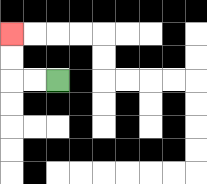{'start': '[2, 3]', 'end': '[0, 1]', 'path_directions': 'L,L,U,U', 'path_coordinates': '[[2, 3], [1, 3], [0, 3], [0, 2], [0, 1]]'}